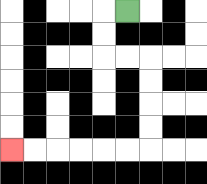{'start': '[5, 0]', 'end': '[0, 6]', 'path_directions': 'L,D,D,R,R,D,D,D,D,L,L,L,L,L,L', 'path_coordinates': '[[5, 0], [4, 0], [4, 1], [4, 2], [5, 2], [6, 2], [6, 3], [6, 4], [6, 5], [6, 6], [5, 6], [4, 6], [3, 6], [2, 6], [1, 6], [0, 6]]'}